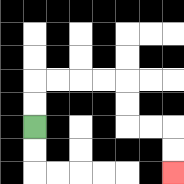{'start': '[1, 5]', 'end': '[7, 7]', 'path_directions': 'U,U,R,R,R,R,D,D,R,R,D,D', 'path_coordinates': '[[1, 5], [1, 4], [1, 3], [2, 3], [3, 3], [4, 3], [5, 3], [5, 4], [5, 5], [6, 5], [7, 5], [7, 6], [7, 7]]'}